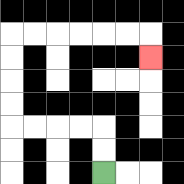{'start': '[4, 7]', 'end': '[6, 2]', 'path_directions': 'U,U,L,L,L,L,U,U,U,U,R,R,R,R,R,R,D', 'path_coordinates': '[[4, 7], [4, 6], [4, 5], [3, 5], [2, 5], [1, 5], [0, 5], [0, 4], [0, 3], [0, 2], [0, 1], [1, 1], [2, 1], [3, 1], [4, 1], [5, 1], [6, 1], [6, 2]]'}